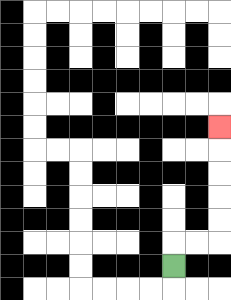{'start': '[7, 11]', 'end': '[9, 5]', 'path_directions': 'U,R,R,U,U,U,U,U', 'path_coordinates': '[[7, 11], [7, 10], [8, 10], [9, 10], [9, 9], [9, 8], [9, 7], [9, 6], [9, 5]]'}